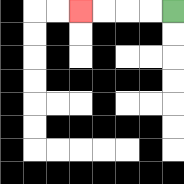{'start': '[7, 0]', 'end': '[3, 0]', 'path_directions': 'L,L,L,L', 'path_coordinates': '[[7, 0], [6, 0], [5, 0], [4, 0], [3, 0]]'}